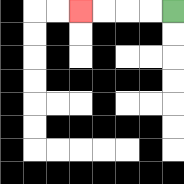{'start': '[7, 0]', 'end': '[3, 0]', 'path_directions': 'L,L,L,L', 'path_coordinates': '[[7, 0], [6, 0], [5, 0], [4, 0], [3, 0]]'}